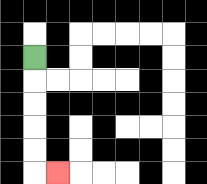{'start': '[1, 2]', 'end': '[2, 7]', 'path_directions': 'D,D,D,D,D,R', 'path_coordinates': '[[1, 2], [1, 3], [1, 4], [1, 5], [1, 6], [1, 7], [2, 7]]'}